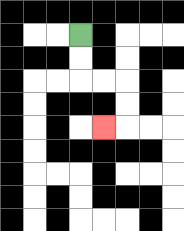{'start': '[3, 1]', 'end': '[4, 5]', 'path_directions': 'D,D,R,R,D,D,L', 'path_coordinates': '[[3, 1], [3, 2], [3, 3], [4, 3], [5, 3], [5, 4], [5, 5], [4, 5]]'}